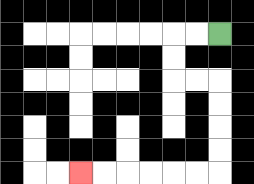{'start': '[9, 1]', 'end': '[3, 7]', 'path_directions': 'L,L,D,D,R,R,D,D,D,D,L,L,L,L,L,L', 'path_coordinates': '[[9, 1], [8, 1], [7, 1], [7, 2], [7, 3], [8, 3], [9, 3], [9, 4], [9, 5], [9, 6], [9, 7], [8, 7], [7, 7], [6, 7], [5, 7], [4, 7], [3, 7]]'}